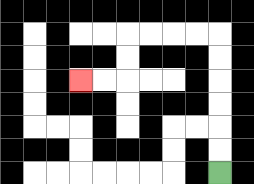{'start': '[9, 7]', 'end': '[3, 3]', 'path_directions': 'U,U,U,U,U,U,L,L,L,L,D,D,L,L', 'path_coordinates': '[[9, 7], [9, 6], [9, 5], [9, 4], [9, 3], [9, 2], [9, 1], [8, 1], [7, 1], [6, 1], [5, 1], [5, 2], [5, 3], [4, 3], [3, 3]]'}